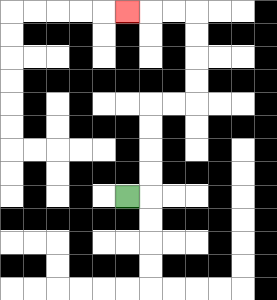{'start': '[5, 8]', 'end': '[5, 0]', 'path_directions': 'R,U,U,U,U,R,R,U,U,U,U,L,L,L', 'path_coordinates': '[[5, 8], [6, 8], [6, 7], [6, 6], [6, 5], [6, 4], [7, 4], [8, 4], [8, 3], [8, 2], [8, 1], [8, 0], [7, 0], [6, 0], [5, 0]]'}